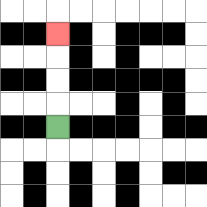{'start': '[2, 5]', 'end': '[2, 1]', 'path_directions': 'U,U,U,U', 'path_coordinates': '[[2, 5], [2, 4], [2, 3], [2, 2], [2, 1]]'}